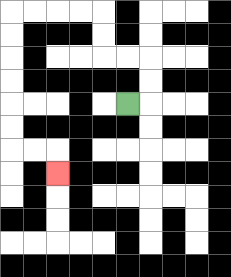{'start': '[5, 4]', 'end': '[2, 7]', 'path_directions': 'R,U,U,L,L,U,U,L,L,L,L,D,D,D,D,D,D,R,R,D', 'path_coordinates': '[[5, 4], [6, 4], [6, 3], [6, 2], [5, 2], [4, 2], [4, 1], [4, 0], [3, 0], [2, 0], [1, 0], [0, 0], [0, 1], [0, 2], [0, 3], [0, 4], [0, 5], [0, 6], [1, 6], [2, 6], [2, 7]]'}